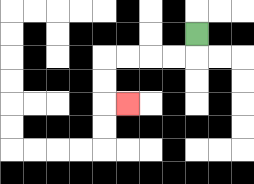{'start': '[8, 1]', 'end': '[5, 4]', 'path_directions': 'D,L,L,L,L,D,D,R', 'path_coordinates': '[[8, 1], [8, 2], [7, 2], [6, 2], [5, 2], [4, 2], [4, 3], [4, 4], [5, 4]]'}